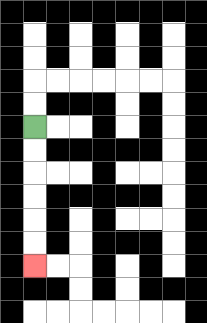{'start': '[1, 5]', 'end': '[1, 11]', 'path_directions': 'D,D,D,D,D,D', 'path_coordinates': '[[1, 5], [1, 6], [1, 7], [1, 8], [1, 9], [1, 10], [1, 11]]'}